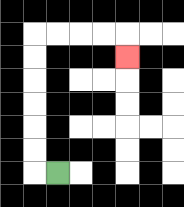{'start': '[2, 7]', 'end': '[5, 2]', 'path_directions': 'L,U,U,U,U,U,U,R,R,R,R,D', 'path_coordinates': '[[2, 7], [1, 7], [1, 6], [1, 5], [1, 4], [1, 3], [1, 2], [1, 1], [2, 1], [3, 1], [4, 1], [5, 1], [5, 2]]'}